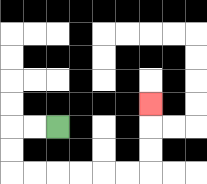{'start': '[2, 5]', 'end': '[6, 4]', 'path_directions': 'L,L,D,D,R,R,R,R,R,R,U,U,U', 'path_coordinates': '[[2, 5], [1, 5], [0, 5], [0, 6], [0, 7], [1, 7], [2, 7], [3, 7], [4, 7], [5, 7], [6, 7], [6, 6], [6, 5], [6, 4]]'}